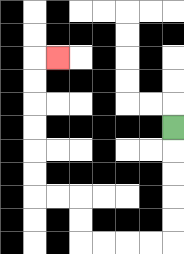{'start': '[7, 5]', 'end': '[2, 2]', 'path_directions': 'D,D,D,D,D,L,L,L,L,U,U,L,L,U,U,U,U,U,U,R', 'path_coordinates': '[[7, 5], [7, 6], [7, 7], [7, 8], [7, 9], [7, 10], [6, 10], [5, 10], [4, 10], [3, 10], [3, 9], [3, 8], [2, 8], [1, 8], [1, 7], [1, 6], [1, 5], [1, 4], [1, 3], [1, 2], [2, 2]]'}